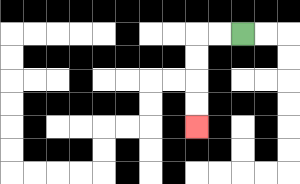{'start': '[10, 1]', 'end': '[8, 5]', 'path_directions': 'L,L,D,D,D,D', 'path_coordinates': '[[10, 1], [9, 1], [8, 1], [8, 2], [8, 3], [8, 4], [8, 5]]'}